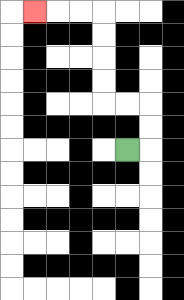{'start': '[5, 6]', 'end': '[1, 0]', 'path_directions': 'R,U,U,L,L,U,U,U,U,L,L,L', 'path_coordinates': '[[5, 6], [6, 6], [6, 5], [6, 4], [5, 4], [4, 4], [4, 3], [4, 2], [4, 1], [4, 0], [3, 0], [2, 0], [1, 0]]'}